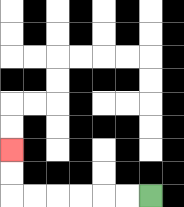{'start': '[6, 8]', 'end': '[0, 6]', 'path_directions': 'L,L,L,L,L,L,U,U', 'path_coordinates': '[[6, 8], [5, 8], [4, 8], [3, 8], [2, 8], [1, 8], [0, 8], [0, 7], [0, 6]]'}